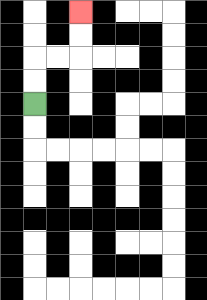{'start': '[1, 4]', 'end': '[3, 0]', 'path_directions': 'U,U,R,R,U,U', 'path_coordinates': '[[1, 4], [1, 3], [1, 2], [2, 2], [3, 2], [3, 1], [3, 0]]'}